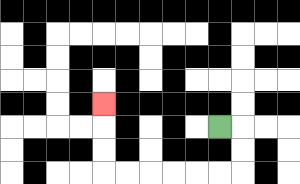{'start': '[9, 5]', 'end': '[4, 4]', 'path_directions': 'R,D,D,L,L,L,L,L,L,U,U,U', 'path_coordinates': '[[9, 5], [10, 5], [10, 6], [10, 7], [9, 7], [8, 7], [7, 7], [6, 7], [5, 7], [4, 7], [4, 6], [4, 5], [4, 4]]'}